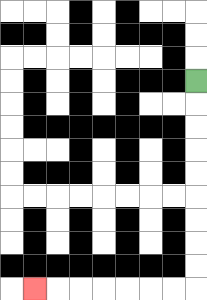{'start': '[8, 3]', 'end': '[1, 12]', 'path_directions': 'D,D,D,D,D,D,D,D,D,L,L,L,L,L,L,L', 'path_coordinates': '[[8, 3], [8, 4], [8, 5], [8, 6], [8, 7], [8, 8], [8, 9], [8, 10], [8, 11], [8, 12], [7, 12], [6, 12], [5, 12], [4, 12], [3, 12], [2, 12], [1, 12]]'}